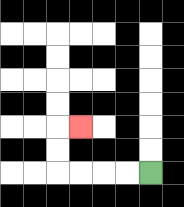{'start': '[6, 7]', 'end': '[3, 5]', 'path_directions': 'L,L,L,L,U,U,R', 'path_coordinates': '[[6, 7], [5, 7], [4, 7], [3, 7], [2, 7], [2, 6], [2, 5], [3, 5]]'}